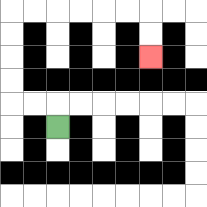{'start': '[2, 5]', 'end': '[6, 2]', 'path_directions': 'U,L,L,U,U,U,U,R,R,R,R,R,R,D,D', 'path_coordinates': '[[2, 5], [2, 4], [1, 4], [0, 4], [0, 3], [0, 2], [0, 1], [0, 0], [1, 0], [2, 0], [3, 0], [4, 0], [5, 0], [6, 0], [6, 1], [6, 2]]'}